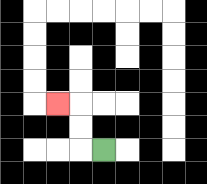{'start': '[4, 6]', 'end': '[2, 4]', 'path_directions': 'L,U,U,L', 'path_coordinates': '[[4, 6], [3, 6], [3, 5], [3, 4], [2, 4]]'}